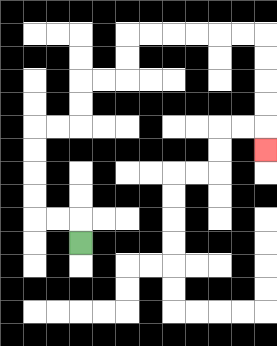{'start': '[3, 10]', 'end': '[11, 6]', 'path_directions': 'U,L,L,U,U,U,U,R,R,U,U,R,R,U,U,R,R,R,R,R,R,D,D,D,D,D', 'path_coordinates': '[[3, 10], [3, 9], [2, 9], [1, 9], [1, 8], [1, 7], [1, 6], [1, 5], [2, 5], [3, 5], [3, 4], [3, 3], [4, 3], [5, 3], [5, 2], [5, 1], [6, 1], [7, 1], [8, 1], [9, 1], [10, 1], [11, 1], [11, 2], [11, 3], [11, 4], [11, 5], [11, 6]]'}